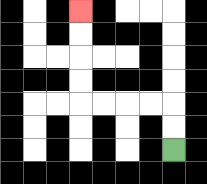{'start': '[7, 6]', 'end': '[3, 0]', 'path_directions': 'U,U,L,L,L,L,U,U,U,U', 'path_coordinates': '[[7, 6], [7, 5], [7, 4], [6, 4], [5, 4], [4, 4], [3, 4], [3, 3], [3, 2], [3, 1], [3, 0]]'}